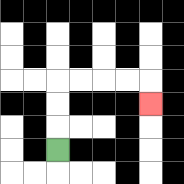{'start': '[2, 6]', 'end': '[6, 4]', 'path_directions': 'U,U,U,R,R,R,R,D', 'path_coordinates': '[[2, 6], [2, 5], [2, 4], [2, 3], [3, 3], [4, 3], [5, 3], [6, 3], [6, 4]]'}